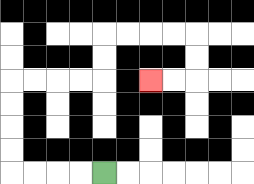{'start': '[4, 7]', 'end': '[6, 3]', 'path_directions': 'L,L,L,L,U,U,U,U,R,R,R,R,U,U,R,R,R,R,D,D,L,L', 'path_coordinates': '[[4, 7], [3, 7], [2, 7], [1, 7], [0, 7], [0, 6], [0, 5], [0, 4], [0, 3], [1, 3], [2, 3], [3, 3], [4, 3], [4, 2], [4, 1], [5, 1], [6, 1], [7, 1], [8, 1], [8, 2], [8, 3], [7, 3], [6, 3]]'}